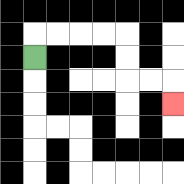{'start': '[1, 2]', 'end': '[7, 4]', 'path_directions': 'U,R,R,R,R,D,D,R,R,D', 'path_coordinates': '[[1, 2], [1, 1], [2, 1], [3, 1], [4, 1], [5, 1], [5, 2], [5, 3], [6, 3], [7, 3], [7, 4]]'}